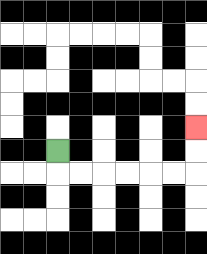{'start': '[2, 6]', 'end': '[8, 5]', 'path_directions': 'D,R,R,R,R,R,R,U,U', 'path_coordinates': '[[2, 6], [2, 7], [3, 7], [4, 7], [5, 7], [6, 7], [7, 7], [8, 7], [8, 6], [8, 5]]'}